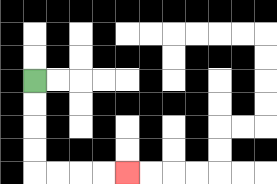{'start': '[1, 3]', 'end': '[5, 7]', 'path_directions': 'D,D,D,D,R,R,R,R', 'path_coordinates': '[[1, 3], [1, 4], [1, 5], [1, 6], [1, 7], [2, 7], [3, 7], [4, 7], [5, 7]]'}